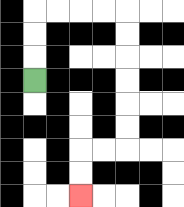{'start': '[1, 3]', 'end': '[3, 8]', 'path_directions': 'U,U,U,R,R,R,R,D,D,D,D,D,D,L,L,D,D', 'path_coordinates': '[[1, 3], [1, 2], [1, 1], [1, 0], [2, 0], [3, 0], [4, 0], [5, 0], [5, 1], [5, 2], [5, 3], [5, 4], [5, 5], [5, 6], [4, 6], [3, 6], [3, 7], [3, 8]]'}